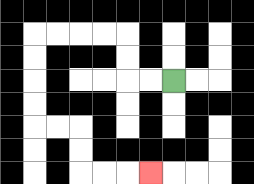{'start': '[7, 3]', 'end': '[6, 7]', 'path_directions': 'L,L,U,U,L,L,L,L,D,D,D,D,R,R,D,D,R,R,R', 'path_coordinates': '[[7, 3], [6, 3], [5, 3], [5, 2], [5, 1], [4, 1], [3, 1], [2, 1], [1, 1], [1, 2], [1, 3], [1, 4], [1, 5], [2, 5], [3, 5], [3, 6], [3, 7], [4, 7], [5, 7], [6, 7]]'}